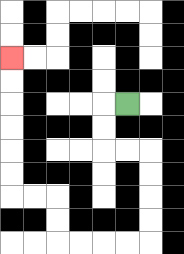{'start': '[5, 4]', 'end': '[0, 2]', 'path_directions': 'L,D,D,R,R,D,D,D,D,L,L,L,L,U,U,L,L,U,U,U,U,U,U', 'path_coordinates': '[[5, 4], [4, 4], [4, 5], [4, 6], [5, 6], [6, 6], [6, 7], [6, 8], [6, 9], [6, 10], [5, 10], [4, 10], [3, 10], [2, 10], [2, 9], [2, 8], [1, 8], [0, 8], [0, 7], [0, 6], [0, 5], [0, 4], [0, 3], [0, 2]]'}